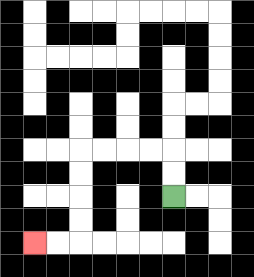{'start': '[7, 8]', 'end': '[1, 10]', 'path_directions': 'U,U,L,L,L,L,D,D,D,D,L,L', 'path_coordinates': '[[7, 8], [7, 7], [7, 6], [6, 6], [5, 6], [4, 6], [3, 6], [3, 7], [3, 8], [3, 9], [3, 10], [2, 10], [1, 10]]'}